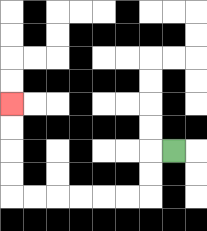{'start': '[7, 6]', 'end': '[0, 4]', 'path_directions': 'L,D,D,L,L,L,L,L,L,U,U,U,U', 'path_coordinates': '[[7, 6], [6, 6], [6, 7], [6, 8], [5, 8], [4, 8], [3, 8], [2, 8], [1, 8], [0, 8], [0, 7], [0, 6], [0, 5], [0, 4]]'}